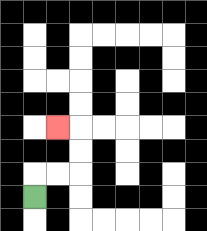{'start': '[1, 8]', 'end': '[2, 5]', 'path_directions': 'U,R,R,U,U,L', 'path_coordinates': '[[1, 8], [1, 7], [2, 7], [3, 7], [3, 6], [3, 5], [2, 5]]'}